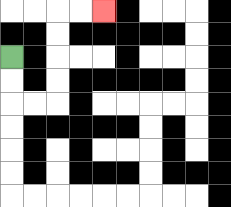{'start': '[0, 2]', 'end': '[4, 0]', 'path_directions': 'D,D,R,R,U,U,U,U,R,R', 'path_coordinates': '[[0, 2], [0, 3], [0, 4], [1, 4], [2, 4], [2, 3], [2, 2], [2, 1], [2, 0], [3, 0], [4, 0]]'}